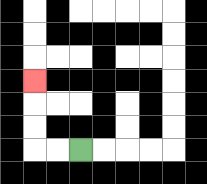{'start': '[3, 6]', 'end': '[1, 3]', 'path_directions': 'L,L,U,U,U', 'path_coordinates': '[[3, 6], [2, 6], [1, 6], [1, 5], [1, 4], [1, 3]]'}